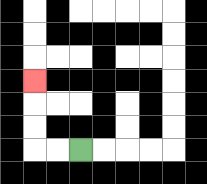{'start': '[3, 6]', 'end': '[1, 3]', 'path_directions': 'L,L,U,U,U', 'path_coordinates': '[[3, 6], [2, 6], [1, 6], [1, 5], [1, 4], [1, 3]]'}